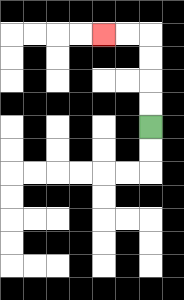{'start': '[6, 5]', 'end': '[4, 1]', 'path_directions': 'U,U,U,U,L,L', 'path_coordinates': '[[6, 5], [6, 4], [6, 3], [6, 2], [6, 1], [5, 1], [4, 1]]'}